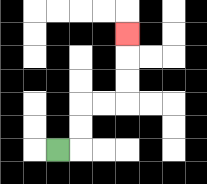{'start': '[2, 6]', 'end': '[5, 1]', 'path_directions': 'R,U,U,R,R,U,U,U', 'path_coordinates': '[[2, 6], [3, 6], [3, 5], [3, 4], [4, 4], [5, 4], [5, 3], [5, 2], [5, 1]]'}